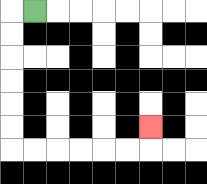{'start': '[1, 0]', 'end': '[6, 5]', 'path_directions': 'L,D,D,D,D,D,D,R,R,R,R,R,R,U', 'path_coordinates': '[[1, 0], [0, 0], [0, 1], [0, 2], [0, 3], [0, 4], [0, 5], [0, 6], [1, 6], [2, 6], [3, 6], [4, 6], [5, 6], [6, 6], [6, 5]]'}